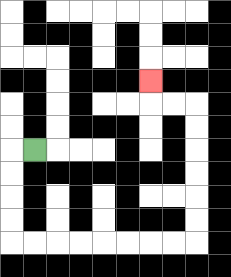{'start': '[1, 6]', 'end': '[6, 3]', 'path_directions': 'L,D,D,D,D,R,R,R,R,R,R,R,R,U,U,U,U,U,U,L,L,U', 'path_coordinates': '[[1, 6], [0, 6], [0, 7], [0, 8], [0, 9], [0, 10], [1, 10], [2, 10], [3, 10], [4, 10], [5, 10], [6, 10], [7, 10], [8, 10], [8, 9], [8, 8], [8, 7], [8, 6], [8, 5], [8, 4], [7, 4], [6, 4], [6, 3]]'}